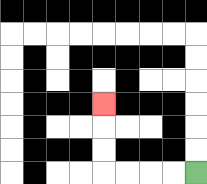{'start': '[8, 7]', 'end': '[4, 4]', 'path_directions': 'L,L,L,L,U,U,U', 'path_coordinates': '[[8, 7], [7, 7], [6, 7], [5, 7], [4, 7], [4, 6], [4, 5], [4, 4]]'}